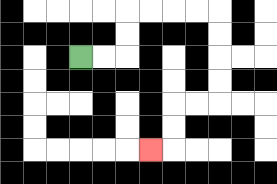{'start': '[3, 2]', 'end': '[6, 6]', 'path_directions': 'R,R,U,U,R,R,R,R,D,D,D,D,L,L,D,D,L', 'path_coordinates': '[[3, 2], [4, 2], [5, 2], [5, 1], [5, 0], [6, 0], [7, 0], [8, 0], [9, 0], [9, 1], [9, 2], [9, 3], [9, 4], [8, 4], [7, 4], [7, 5], [7, 6], [6, 6]]'}